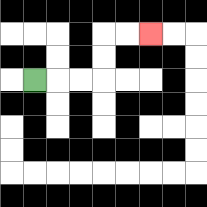{'start': '[1, 3]', 'end': '[6, 1]', 'path_directions': 'R,R,R,U,U,R,R', 'path_coordinates': '[[1, 3], [2, 3], [3, 3], [4, 3], [4, 2], [4, 1], [5, 1], [6, 1]]'}